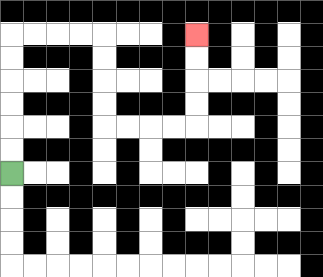{'start': '[0, 7]', 'end': '[8, 1]', 'path_directions': 'U,U,U,U,U,U,R,R,R,R,D,D,D,D,R,R,R,R,U,U,U,U', 'path_coordinates': '[[0, 7], [0, 6], [0, 5], [0, 4], [0, 3], [0, 2], [0, 1], [1, 1], [2, 1], [3, 1], [4, 1], [4, 2], [4, 3], [4, 4], [4, 5], [5, 5], [6, 5], [7, 5], [8, 5], [8, 4], [8, 3], [8, 2], [8, 1]]'}